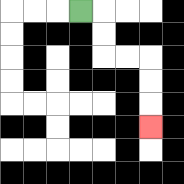{'start': '[3, 0]', 'end': '[6, 5]', 'path_directions': 'R,D,D,R,R,D,D,D', 'path_coordinates': '[[3, 0], [4, 0], [4, 1], [4, 2], [5, 2], [6, 2], [6, 3], [6, 4], [6, 5]]'}